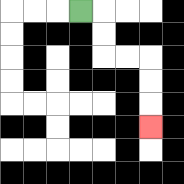{'start': '[3, 0]', 'end': '[6, 5]', 'path_directions': 'R,D,D,R,R,D,D,D', 'path_coordinates': '[[3, 0], [4, 0], [4, 1], [4, 2], [5, 2], [6, 2], [6, 3], [6, 4], [6, 5]]'}